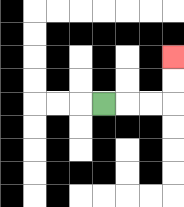{'start': '[4, 4]', 'end': '[7, 2]', 'path_directions': 'R,R,R,U,U', 'path_coordinates': '[[4, 4], [5, 4], [6, 4], [7, 4], [7, 3], [7, 2]]'}